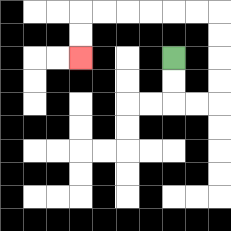{'start': '[7, 2]', 'end': '[3, 2]', 'path_directions': 'D,D,R,R,U,U,U,U,L,L,L,L,L,L,D,D', 'path_coordinates': '[[7, 2], [7, 3], [7, 4], [8, 4], [9, 4], [9, 3], [9, 2], [9, 1], [9, 0], [8, 0], [7, 0], [6, 0], [5, 0], [4, 0], [3, 0], [3, 1], [3, 2]]'}